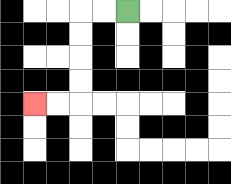{'start': '[5, 0]', 'end': '[1, 4]', 'path_directions': 'L,L,D,D,D,D,L,L', 'path_coordinates': '[[5, 0], [4, 0], [3, 0], [3, 1], [3, 2], [3, 3], [3, 4], [2, 4], [1, 4]]'}